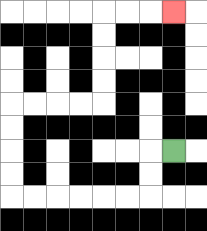{'start': '[7, 6]', 'end': '[7, 0]', 'path_directions': 'L,D,D,L,L,L,L,L,L,U,U,U,U,R,R,R,R,U,U,U,U,R,R,R', 'path_coordinates': '[[7, 6], [6, 6], [6, 7], [6, 8], [5, 8], [4, 8], [3, 8], [2, 8], [1, 8], [0, 8], [0, 7], [0, 6], [0, 5], [0, 4], [1, 4], [2, 4], [3, 4], [4, 4], [4, 3], [4, 2], [4, 1], [4, 0], [5, 0], [6, 0], [7, 0]]'}